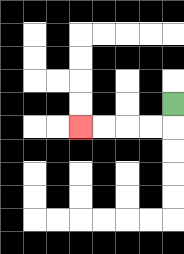{'start': '[7, 4]', 'end': '[3, 5]', 'path_directions': 'D,L,L,L,L', 'path_coordinates': '[[7, 4], [7, 5], [6, 5], [5, 5], [4, 5], [3, 5]]'}